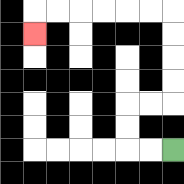{'start': '[7, 6]', 'end': '[1, 1]', 'path_directions': 'L,L,U,U,R,R,U,U,U,U,L,L,L,L,L,L,D', 'path_coordinates': '[[7, 6], [6, 6], [5, 6], [5, 5], [5, 4], [6, 4], [7, 4], [7, 3], [7, 2], [7, 1], [7, 0], [6, 0], [5, 0], [4, 0], [3, 0], [2, 0], [1, 0], [1, 1]]'}